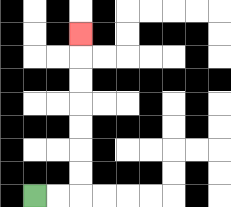{'start': '[1, 8]', 'end': '[3, 1]', 'path_directions': 'R,R,U,U,U,U,U,U,U', 'path_coordinates': '[[1, 8], [2, 8], [3, 8], [3, 7], [3, 6], [3, 5], [3, 4], [3, 3], [3, 2], [3, 1]]'}